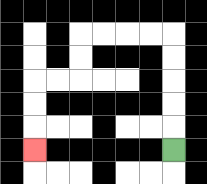{'start': '[7, 6]', 'end': '[1, 6]', 'path_directions': 'U,U,U,U,U,L,L,L,L,D,D,L,L,D,D,D', 'path_coordinates': '[[7, 6], [7, 5], [7, 4], [7, 3], [7, 2], [7, 1], [6, 1], [5, 1], [4, 1], [3, 1], [3, 2], [3, 3], [2, 3], [1, 3], [1, 4], [1, 5], [1, 6]]'}